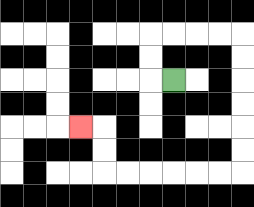{'start': '[7, 3]', 'end': '[3, 5]', 'path_directions': 'L,U,U,R,R,R,R,D,D,D,D,D,D,L,L,L,L,L,L,U,U,L', 'path_coordinates': '[[7, 3], [6, 3], [6, 2], [6, 1], [7, 1], [8, 1], [9, 1], [10, 1], [10, 2], [10, 3], [10, 4], [10, 5], [10, 6], [10, 7], [9, 7], [8, 7], [7, 7], [6, 7], [5, 7], [4, 7], [4, 6], [4, 5], [3, 5]]'}